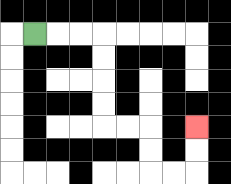{'start': '[1, 1]', 'end': '[8, 5]', 'path_directions': 'R,R,R,D,D,D,D,R,R,D,D,R,R,U,U', 'path_coordinates': '[[1, 1], [2, 1], [3, 1], [4, 1], [4, 2], [4, 3], [4, 4], [4, 5], [5, 5], [6, 5], [6, 6], [6, 7], [7, 7], [8, 7], [8, 6], [8, 5]]'}